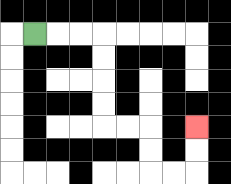{'start': '[1, 1]', 'end': '[8, 5]', 'path_directions': 'R,R,R,D,D,D,D,R,R,D,D,R,R,U,U', 'path_coordinates': '[[1, 1], [2, 1], [3, 1], [4, 1], [4, 2], [4, 3], [4, 4], [4, 5], [5, 5], [6, 5], [6, 6], [6, 7], [7, 7], [8, 7], [8, 6], [8, 5]]'}